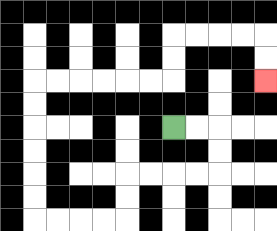{'start': '[7, 5]', 'end': '[11, 3]', 'path_directions': 'R,R,D,D,L,L,L,L,D,D,L,L,L,L,U,U,U,U,U,U,R,R,R,R,R,R,U,U,R,R,R,R,D,D', 'path_coordinates': '[[7, 5], [8, 5], [9, 5], [9, 6], [9, 7], [8, 7], [7, 7], [6, 7], [5, 7], [5, 8], [5, 9], [4, 9], [3, 9], [2, 9], [1, 9], [1, 8], [1, 7], [1, 6], [1, 5], [1, 4], [1, 3], [2, 3], [3, 3], [4, 3], [5, 3], [6, 3], [7, 3], [7, 2], [7, 1], [8, 1], [9, 1], [10, 1], [11, 1], [11, 2], [11, 3]]'}